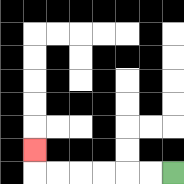{'start': '[7, 7]', 'end': '[1, 6]', 'path_directions': 'L,L,L,L,L,L,U', 'path_coordinates': '[[7, 7], [6, 7], [5, 7], [4, 7], [3, 7], [2, 7], [1, 7], [1, 6]]'}